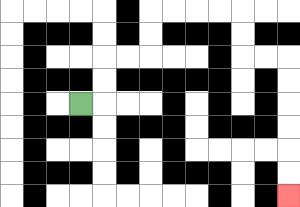{'start': '[3, 4]', 'end': '[12, 8]', 'path_directions': 'R,U,U,R,R,U,U,R,R,R,R,D,D,R,R,D,D,D,D,D,D', 'path_coordinates': '[[3, 4], [4, 4], [4, 3], [4, 2], [5, 2], [6, 2], [6, 1], [6, 0], [7, 0], [8, 0], [9, 0], [10, 0], [10, 1], [10, 2], [11, 2], [12, 2], [12, 3], [12, 4], [12, 5], [12, 6], [12, 7], [12, 8]]'}